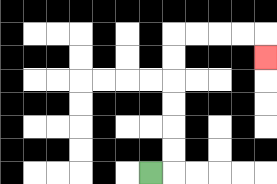{'start': '[6, 7]', 'end': '[11, 2]', 'path_directions': 'R,U,U,U,U,U,U,R,R,R,R,D', 'path_coordinates': '[[6, 7], [7, 7], [7, 6], [7, 5], [7, 4], [7, 3], [7, 2], [7, 1], [8, 1], [9, 1], [10, 1], [11, 1], [11, 2]]'}